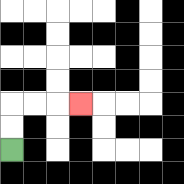{'start': '[0, 6]', 'end': '[3, 4]', 'path_directions': 'U,U,R,R,R', 'path_coordinates': '[[0, 6], [0, 5], [0, 4], [1, 4], [2, 4], [3, 4]]'}